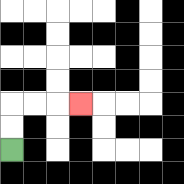{'start': '[0, 6]', 'end': '[3, 4]', 'path_directions': 'U,U,R,R,R', 'path_coordinates': '[[0, 6], [0, 5], [0, 4], [1, 4], [2, 4], [3, 4]]'}